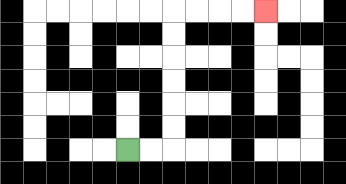{'start': '[5, 6]', 'end': '[11, 0]', 'path_directions': 'R,R,U,U,U,U,U,U,R,R,R,R', 'path_coordinates': '[[5, 6], [6, 6], [7, 6], [7, 5], [7, 4], [7, 3], [7, 2], [7, 1], [7, 0], [8, 0], [9, 0], [10, 0], [11, 0]]'}